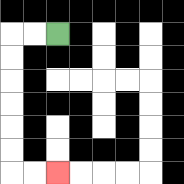{'start': '[2, 1]', 'end': '[2, 7]', 'path_directions': 'L,L,D,D,D,D,D,D,R,R', 'path_coordinates': '[[2, 1], [1, 1], [0, 1], [0, 2], [0, 3], [0, 4], [0, 5], [0, 6], [0, 7], [1, 7], [2, 7]]'}